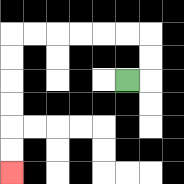{'start': '[5, 3]', 'end': '[0, 7]', 'path_directions': 'R,U,U,L,L,L,L,L,L,D,D,D,D,D,D', 'path_coordinates': '[[5, 3], [6, 3], [6, 2], [6, 1], [5, 1], [4, 1], [3, 1], [2, 1], [1, 1], [0, 1], [0, 2], [0, 3], [0, 4], [0, 5], [0, 6], [0, 7]]'}